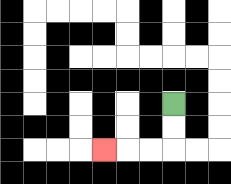{'start': '[7, 4]', 'end': '[4, 6]', 'path_directions': 'D,D,L,L,L', 'path_coordinates': '[[7, 4], [7, 5], [7, 6], [6, 6], [5, 6], [4, 6]]'}